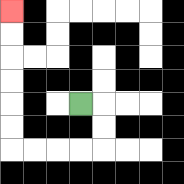{'start': '[3, 4]', 'end': '[0, 0]', 'path_directions': 'R,D,D,L,L,L,L,U,U,U,U,U,U', 'path_coordinates': '[[3, 4], [4, 4], [4, 5], [4, 6], [3, 6], [2, 6], [1, 6], [0, 6], [0, 5], [0, 4], [0, 3], [0, 2], [0, 1], [0, 0]]'}